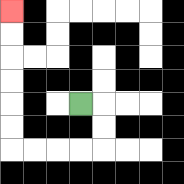{'start': '[3, 4]', 'end': '[0, 0]', 'path_directions': 'R,D,D,L,L,L,L,U,U,U,U,U,U', 'path_coordinates': '[[3, 4], [4, 4], [4, 5], [4, 6], [3, 6], [2, 6], [1, 6], [0, 6], [0, 5], [0, 4], [0, 3], [0, 2], [0, 1], [0, 0]]'}